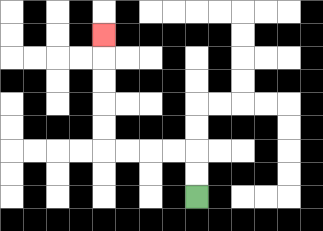{'start': '[8, 8]', 'end': '[4, 1]', 'path_directions': 'U,U,L,L,L,L,U,U,U,U,U', 'path_coordinates': '[[8, 8], [8, 7], [8, 6], [7, 6], [6, 6], [5, 6], [4, 6], [4, 5], [4, 4], [4, 3], [4, 2], [4, 1]]'}